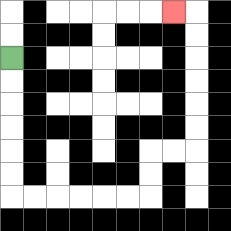{'start': '[0, 2]', 'end': '[7, 0]', 'path_directions': 'D,D,D,D,D,D,R,R,R,R,R,R,U,U,R,R,U,U,U,U,U,U,L', 'path_coordinates': '[[0, 2], [0, 3], [0, 4], [0, 5], [0, 6], [0, 7], [0, 8], [1, 8], [2, 8], [3, 8], [4, 8], [5, 8], [6, 8], [6, 7], [6, 6], [7, 6], [8, 6], [8, 5], [8, 4], [8, 3], [8, 2], [8, 1], [8, 0], [7, 0]]'}